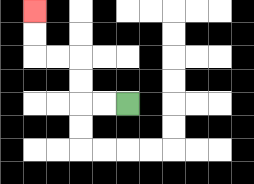{'start': '[5, 4]', 'end': '[1, 0]', 'path_directions': 'L,L,U,U,L,L,U,U', 'path_coordinates': '[[5, 4], [4, 4], [3, 4], [3, 3], [3, 2], [2, 2], [1, 2], [1, 1], [1, 0]]'}